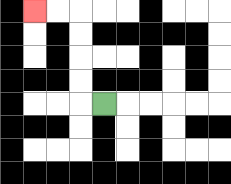{'start': '[4, 4]', 'end': '[1, 0]', 'path_directions': 'L,U,U,U,U,L,L', 'path_coordinates': '[[4, 4], [3, 4], [3, 3], [3, 2], [3, 1], [3, 0], [2, 0], [1, 0]]'}